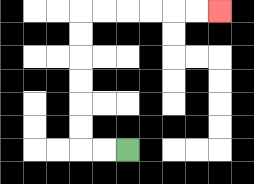{'start': '[5, 6]', 'end': '[9, 0]', 'path_directions': 'L,L,U,U,U,U,U,U,R,R,R,R,R,R', 'path_coordinates': '[[5, 6], [4, 6], [3, 6], [3, 5], [3, 4], [3, 3], [3, 2], [3, 1], [3, 0], [4, 0], [5, 0], [6, 0], [7, 0], [8, 0], [9, 0]]'}